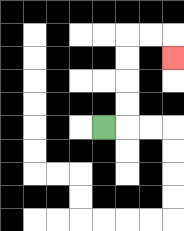{'start': '[4, 5]', 'end': '[7, 2]', 'path_directions': 'R,U,U,U,U,R,R,D', 'path_coordinates': '[[4, 5], [5, 5], [5, 4], [5, 3], [5, 2], [5, 1], [6, 1], [7, 1], [7, 2]]'}